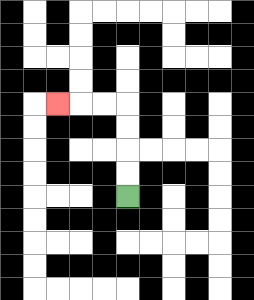{'start': '[5, 8]', 'end': '[2, 4]', 'path_directions': 'U,U,U,U,L,L,L', 'path_coordinates': '[[5, 8], [5, 7], [5, 6], [5, 5], [5, 4], [4, 4], [3, 4], [2, 4]]'}